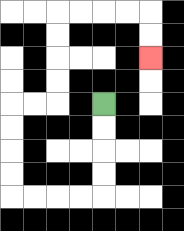{'start': '[4, 4]', 'end': '[6, 2]', 'path_directions': 'D,D,D,D,L,L,L,L,U,U,U,U,R,R,U,U,U,U,R,R,R,R,D,D', 'path_coordinates': '[[4, 4], [4, 5], [4, 6], [4, 7], [4, 8], [3, 8], [2, 8], [1, 8], [0, 8], [0, 7], [0, 6], [0, 5], [0, 4], [1, 4], [2, 4], [2, 3], [2, 2], [2, 1], [2, 0], [3, 0], [4, 0], [5, 0], [6, 0], [6, 1], [6, 2]]'}